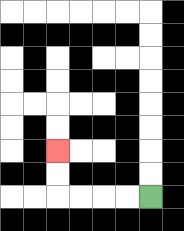{'start': '[6, 8]', 'end': '[2, 6]', 'path_directions': 'L,L,L,L,U,U', 'path_coordinates': '[[6, 8], [5, 8], [4, 8], [3, 8], [2, 8], [2, 7], [2, 6]]'}